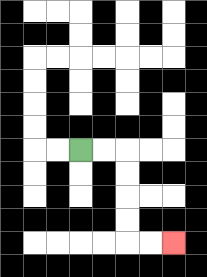{'start': '[3, 6]', 'end': '[7, 10]', 'path_directions': 'R,R,D,D,D,D,R,R', 'path_coordinates': '[[3, 6], [4, 6], [5, 6], [5, 7], [5, 8], [5, 9], [5, 10], [6, 10], [7, 10]]'}